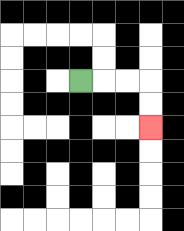{'start': '[3, 3]', 'end': '[6, 5]', 'path_directions': 'R,R,R,D,D', 'path_coordinates': '[[3, 3], [4, 3], [5, 3], [6, 3], [6, 4], [6, 5]]'}